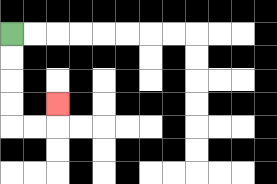{'start': '[0, 1]', 'end': '[2, 4]', 'path_directions': 'D,D,D,D,R,R,U', 'path_coordinates': '[[0, 1], [0, 2], [0, 3], [0, 4], [0, 5], [1, 5], [2, 5], [2, 4]]'}